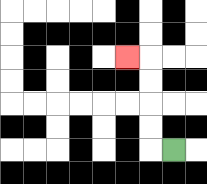{'start': '[7, 6]', 'end': '[5, 2]', 'path_directions': 'L,U,U,U,U,L', 'path_coordinates': '[[7, 6], [6, 6], [6, 5], [6, 4], [6, 3], [6, 2], [5, 2]]'}